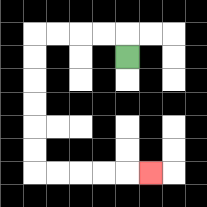{'start': '[5, 2]', 'end': '[6, 7]', 'path_directions': 'U,L,L,L,L,D,D,D,D,D,D,R,R,R,R,R', 'path_coordinates': '[[5, 2], [5, 1], [4, 1], [3, 1], [2, 1], [1, 1], [1, 2], [1, 3], [1, 4], [1, 5], [1, 6], [1, 7], [2, 7], [3, 7], [4, 7], [5, 7], [6, 7]]'}